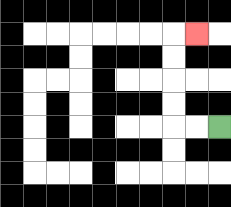{'start': '[9, 5]', 'end': '[8, 1]', 'path_directions': 'L,L,U,U,U,U,R', 'path_coordinates': '[[9, 5], [8, 5], [7, 5], [7, 4], [7, 3], [7, 2], [7, 1], [8, 1]]'}